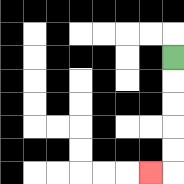{'start': '[7, 2]', 'end': '[6, 7]', 'path_directions': 'D,D,D,D,D,L', 'path_coordinates': '[[7, 2], [7, 3], [7, 4], [7, 5], [7, 6], [7, 7], [6, 7]]'}